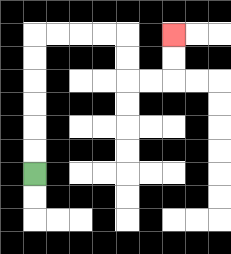{'start': '[1, 7]', 'end': '[7, 1]', 'path_directions': 'U,U,U,U,U,U,R,R,R,R,D,D,R,R,U,U', 'path_coordinates': '[[1, 7], [1, 6], [1, 5], [1, 4], [1, 3], [1, 2], [1, 1], [2, 1], [3, 1], [4, 1], [5, 1], [5, 2], [5, 3], [6, 3], [7, 3], [7, 2], [7, 1]]'}